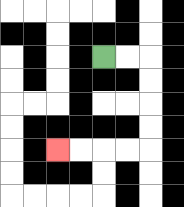{'start': '[4, 2]', 'end': '[2, 6]', 'path_directions': 'R,R,D,D,D,D,L,L,L,L', 'path_coordinates': '[[4, 2], [5, 2], [6, 2], [6, 3], [6, 4], [6, 5], [6, 6], [5, 6], [4, 6], [3, 6], [2, 6]]'}